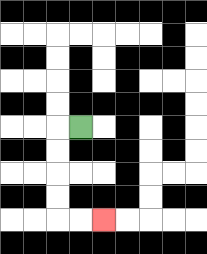{'start': '[3, 5]', 'end': '[4, 9]', 'path_directions': 'L,D,D,D,D,R,R', 'path_coordinates': '[[3, 5], [2, 5], [2, 6], [2, 7], [2, 8], [2, 9], [3, 9], [4, 9]]'}